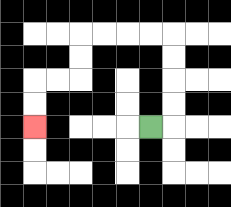{'start': '[6, 5]', 'end': '[1, 5]', 'path_directions': 'R,U,U,U,U,L,L,L,L,D,D,L,L,D,D', 'path_coordinates': '[[6, 5], [7, 5], [7, 4], [7, 3], [7, 2], [7, 1], [6, 1], [5, 1], [4, 1], [3, 1], [3, 2], [3, 3], [2, 3], [1, 3], [1, 4], [1, 5]]'}